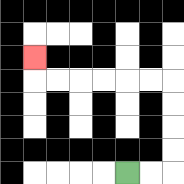{'start': '[5, 7]', 'end': '[1, 2]', 'path_directions': 'R,R,U,U,U,U,L,L,L,L,L,L,U', 'path_coordinates': '[[5, 7], [6, 7], [7, 7], [7, 6], [7, 5], [7, 4], [7, 3], [6, 3], [5, 3], [4, 3], [3, 3], [2, 3], [1, 3], [1, 2]]'}